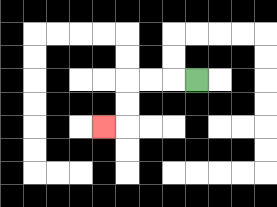{'start': '[8, 3]', 'end': '[4, 5]', 'path_directions': 'L,L,L,D,D,L', 'path_coordinates': '[[8, 3], [7, 3], [6, 3], [5, 3], [5, 4], [5, 5], [4, 5]]'}